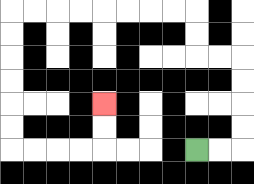{'start': '[8, 6]', 'end': '[4, 4]', 'path_directions': 'R,R,U,U,U,U,L,L,U,U,L,L,L,L,L,L,L,L,D,D,D,D,D,D,R,R,R,R,U,U', 'path_coordinates': '[[8, 6], [9, 6], [10, 6], [10, 5], [10, 4], [10, 3], [10, 2], [9, 2], [8, 2], [8, 1], [8, 0], [7, 0], [6, 0], [5, 0], [4, 0], [3, 0], [2, 0], [1, 0], [0, 0], [0, 1], [0, 2], [0, 3], [0, 4], [0, 5], [0, 6], [1, 6], [2, 6], [3, 6], [4, 6], [4, 5], [4, 4]]'}